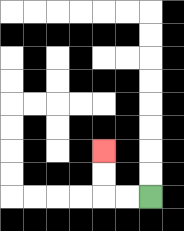{'start': '[6, 8]', 'end': '[4, 6]', 'path_directions': 'L,L,U,U', 'path_coordinates': '[[6, 8], [5, 8], [4, 8], [4, 7], [4, 6]]'}